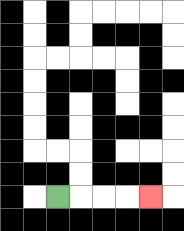{'start': '[2, 8]', 'end': '[6, 8]', 'path_directions': 'R,R,R,R', 'path_coordinates': '[[2, 8], [3, 8], [4, 8], [5, 8], [6, 8]]'}